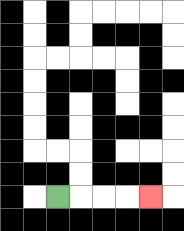{'start': '[2, 8]', 'end': '[6, 8]', 'path_directions': 'R,R,R,R', 'path_coordinates': '[[2, 8], [3, 8], [4, 8], [5, 8], [6, 8]]'}